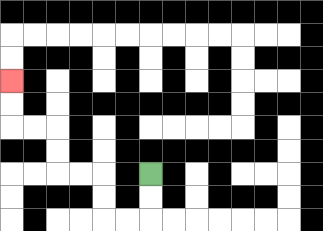{'start': '[6, 7]', 'end': '[0, 3]', 'path_directions': 'D,D,L,L,U,U,L,L,U,U,L,L,U,U', 'path_coordinates': '[[6, 7], [6, 8], [6, 9], [5, 9], [4, 9], [4, 8], [4, 7], [3, 7], [2, 7], [2, 6], [2, 5], [1, 5], [0, 5], [0, 4], [0, 3]]'}